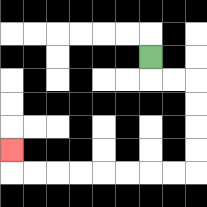{'start': '[6, 2]', 'end': '[0, 6]', 'path_directions': 'D,R,R,D,D,D,D,L,L,L,L,L,L,L,L,U', 'path_coordinates': '[[6, 2], [6, 3], [7, 3], [8, 3], [8, 4], [8, 5], [8, 6], [8, 7], [7, 7], [6, 7], [5, 7], [4, 7], [3, 7], [2, 7], [1, 7], [0, 7], [0, 6]]'}